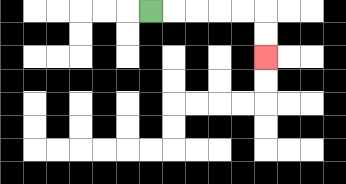{'start': '[6, 0]', 'end': '[11, 2]', 'path_directions': 'R,R,R,R,R,D,D', 'path_coordinates': '[[6, 0], [7, 0], [8, 0], [9, 0], [10, 0], [11, 0], [11, 1], [11, 2]]'}